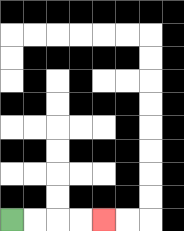{'start': '[0, 9]', 'end': '[4, 9]', 'path_directions': 'R,R,R,R', 'path_coordinates': '[[0, 9], [1, 9], [2, 9], [3, 9], [4, 9]]'}